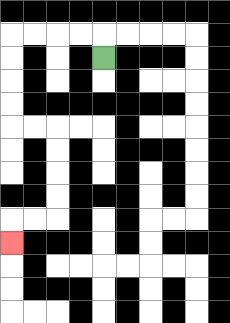{'start': '[4, 2]', 'end': '[0, 10]', 'path_directions': 'U,L,L,L,L,D,D,D,D,R,R,D,D,D,D,L,L,D', 'path_coordinates': '[[4, 2], [4, 1], [3, 1], [2, 1], [1, 1], [0, 1], [0, 2], [0, 3], [0, 4], [0, 5], [1, 5], [2, 5], [2, 6], [2, 7], [2, 8], [2, 9], [1, 9], [0, 9], [0, 10]]'}